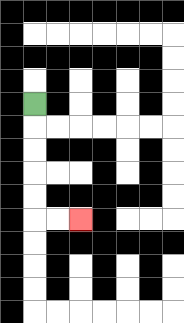{'start': '[1, 4]', 'end': '[3, 9]', 'path_directions': 'D,D,D,D,D,R,R', 'path_coordinates': '[[1, 4], [1, 5], [1, 6], [1, 7], [1, 8], [1, 9], [2, 9], [3, 9]]'}